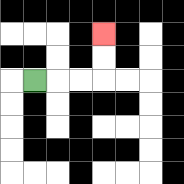{'start': '[1, 3]', 'end': '[4, 1]', 'path_directions': 'R,R,R,U,U', 'path_coordinates': '[[1, 3], [2, 3], [3, 3], [4, 3], [4, 2], [4, 1]]'}